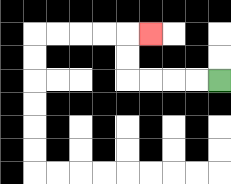{'start': '[9, 3]', 'end': '[6, 1]', 'path_directions': 'L,L,L,L,U,U,R', 'path_coordinates': '[[9, 3], [8, 3], [7, 3], [6, 3], [5, 3], [5, 2], [5, 1], [6, 1]]'}